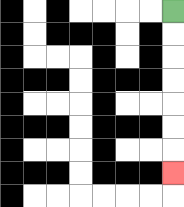{'start': '[7, 0]', 'end': '[7, 7]', 'path_directions': 'D,D,D,D,D,D,D', 'path_coordinates': '[[7, 0], [7, 1], [7, 2], [7, 3], [7, 4], [7, 5], [7, 6], [7, 7]]'}